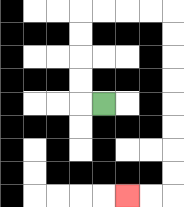{'start': '[4, 4]', 'end': '[5, 8]', 'path_directions': 'L,U,U,U,U,R,R,R,R,D,D,D,D,D,D,D,D,L,L', 'path_coordinates': '[[4, 4], [3, 4], [3, 3], [3, 2], [3, 1], [3, 0], [4, 0], [5, 0], [6, 0], [7, 0], [7, 1], [7, 2], [7, 3], [7, 4], [7, 5], [7, 6], [7, 7], [7, 8], [6, 8], [5, 8]]'}